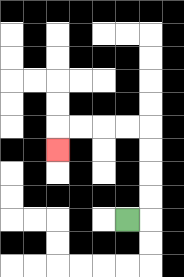{'start': '[5, 9]', 'end': '[2, 6]', 'path_directions': 'R,U,U,U,U,L,L,L,L,D', 'path_coordinates': '[[5, 9], [6, 9], [6, 8], [6, 7], [6, 6], [6, 5], [5, 5], [4, 5], [3, 5], [2, 5], [2, 6]]'}